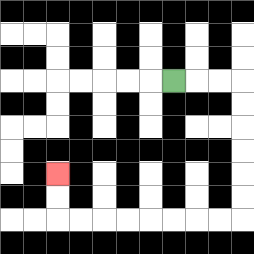{'start': '[7, 3]', 'end': '[2, 7]', 'path_directions': 'R,R,R,D,D,D,D,D,D,L,L,L,L,L,L,L,L,U,U', 'path_coordinates': '[[7, 3], [8, 3], [9, 3], [10, 3], [10, 4], [10, 5], [10, 6], [10, 7], [10, 8], [10, 9], [9, 9], [8, 9], [7, 9], [6, 9], [5, 9], [4, 9], [3, 9], [2, 9], [2, 8], [2, 7]]'}